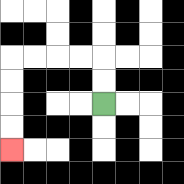{'start': '[4, 4]', 'end': '[0, 6]', 'path_directions': 'U,U,L,L,L,L,D,D,D,D', 'path_coordinates': '[[4, 4], [4, 3], [4, 2], [3, 2], [2, 2], [1, 2], [0, 2], [0, 3], [0, 4], [0, 5], [0, 6]]'}